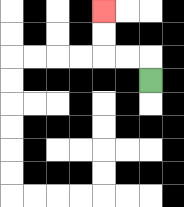{'start': '[6, 3]', 'end': '[4, 0]', 'path_directions': 'U,L,L,U,U', 'path_coordinates': '[[6, 3], [6, 2], [5, 2], [4, 2], [4, 1], [4, 0]]'}